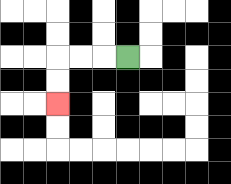{'start': '[5, 2]', 'end': '[2, 4]', 'path_directions': 'L,L,L,D,D', 'path_coordinates': '[[5, 2], [4, 2], [3, 2], [2, 2], [2, 3], [2, 4]]'}